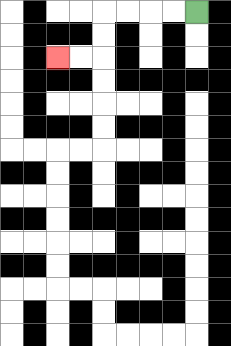{'start': '[8, 0]', 'end': '[2, 2]', 'path_directions': 'L,L,L,L,D,D,L,L', 'path_coordinates': '[[8, 0], [7, 0], [6, 0], [5, 0], [4, 0], [4, 1], [4, 2], [3, 2], [2, 2]]'}